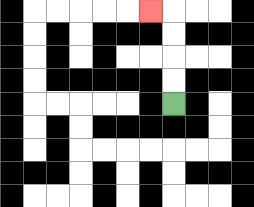{'start': '[7, 4]', 'end': '[6, 0]', 'path_directions': 'U,U,U,U,L', 'path_coordinates': '[[7, 4], [7, 3], [7, 2], [7, 1], [7, 0], [6, 0]]'}